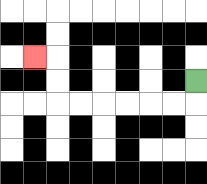{'start': '[8, 3]', 'end': '[1, 2]', 'path_directions': 'D,L,L,L,L,L,L,U,U,L', 'path_coordinates': '[[8, 3], [8, 4], [7, 4], [6, 4], [5, 4], [4, 4], [3, 4], [2, 4], [2, 3], [2, 2], [1, 2]]'}